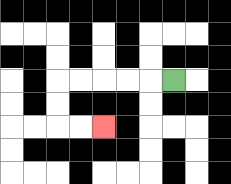{'start': '[7, 3]', 'end': '[4, 5]', 'path_directions': 'L,L,L,L,L,D,D,R,R', 'path_coordinates': '[[7, 3], [6, 3], [5, 3], [4, 3], [3, 3], [2, 3], [2, 4], [2, 5], [3, 5], [4, 5]]'}